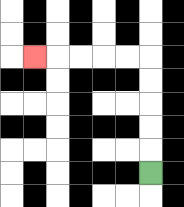{'start': '[6, 7]', 'end': '[1, 2]', 'path_directions': 'U,U,U,U,U,L,L,L,L,L', 'path_coordinates': '[[6, 7], [6, 6], [6, 5], [6, 4], [6, 3], [6, 2], [5, 2], [4, 2], [3, 2], [2, 2], [1, 2]]'}